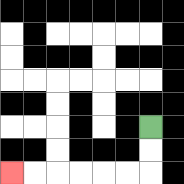{'start': '[6, 5]', 'end': '[0, 7]', 'path_directions': 'D,D,L,L,L,L,L,L', 'path_coordinates': '[[6, 5], [6, 6], [6, 7], [5, 7], [4, 7], [3, 7], [2, 7], [1, 7], [0, 7]]'}